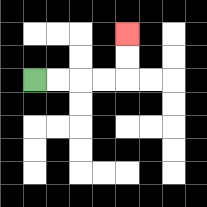{'start': '[1, 3]', 'end': '[5, 1]', 'path_directions': 'R,R,R,R,U,U', 'path_coordinates': '[[1, 3], [2, 3], [3, 3], [4, 3], [5, 3], [5, 2], [5, 1]]'}